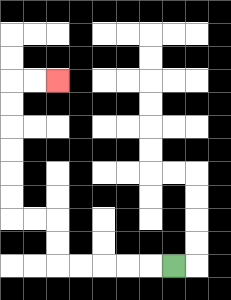{'start': '[7, 11]', 'end': '[2, 3]', 'path_directions': 'L,L,L,L,L,U,U,L,L,U,U,U,U,U,U,R,R', 'path_coordinates': '[[7, 11], [6, 11], [5, 11], [4, 11], [3, 11], [2, 11], [2, 10], [2, 9], [1, 9], [0, 9], [0, 8], [0, 7], [0, 6], [0, 5], [0, 4], [0, 3], [1, 3], [2, 3]]'}